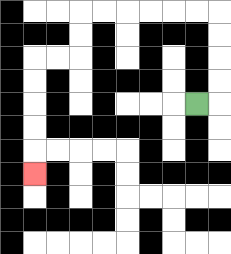{'start': '[8, 4]', 'end': '[1, 7]', 'path_directions': 'R,U,U,U,U,L,L,L,L,L,L,D,D,L,L,D,D,D,D,D', 'path_coordinates': '[[8, 4], [9, 4], [9, 3], [9, 2], [9, 1], [9, 0], [8, 0], [7, 0], [6, 0], [5, 0], [4, 0], [3, 0], [3, 1], [3, 2], [2, 2], [1, 2], [1, 3], [1, 4], [1, 5], [1, 6], [1, 7]]'}